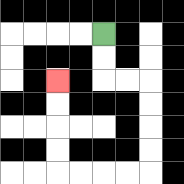{'start': '[4, 1]', 'end': '[2, 3]', 'path_directions': 'D,D,R,R,D,D,D,D,L,L,L,L,U,U,U,U', 'path_coordinates': '[[4, 1], [4, 2], [4, 3], [5, 3], [6, 3], [6, 4], [6, 5], [6, 6], [6, 7], [5, 7], [4, 7], [3, 7], [2, 7], [2, 6], [2, 5], [2, 4], [2, 3]]'}